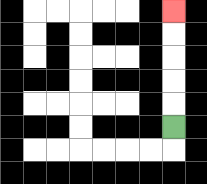{'start': '[7, 5]', 'end': '[7, 0]', 'path_directions': 'U,U,U,U,U', 'path_coordinates': '[[7, 5], [7, 4], [7, 3], [7, 2], [7, 1], [7, 0]]'}